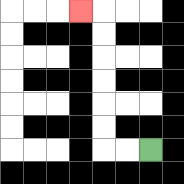{'start': '[6, 6]', 'end': '[3, 0]', 'path_directions': 'L,L,U,U,U,U,U,U,L', 'path_coordinates': '[[6, 6], [5, 6], [4, 6], [4, 5], [4, 4], [4, 3], [4, 2], [4, 1], [4, 0], [3, 0]]'}